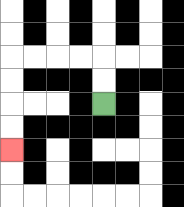{'start': '[4, 4]', 'end': '[0, 6]', 'path_directions': 'U,U,L,L,L,L,D,D,D,D', 'path_coordinates': '[[4, 4], [4, 3], [4, 2], [3, 2], [2, 2], [1, 2], [0, 2], [0, 3], [0, 4], [0, 5], [0, 6]]'}